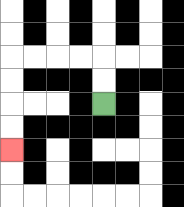{'start': '[4, 4]', 'end': '[0, 6]', 'path_directions': 'U,U,L,L,L,L,D,D,D,D', 'path_coordinates': '[[4, 4], [4, 3], [4, 2], [3, 2], [2, 2], [1, 2], [0, 2], [0, 3], [0, 4], [0, 5], [0, 6]]'}